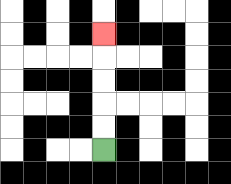{'start': '[4, 6]', 'end': '[4, 1]', 'path_directions': 'U,U,U,U,U', 'path_coordinates': '[[4, 6], [4, 5], [4, 4], [4, 3], [4, 2], [4, 1]]'}